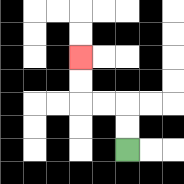{'start': '[5, 6]', 'end': '[3, 2]', 'path_directions': 'U,U,L,L,U,U', 'path_coordinates': '[[5, 6], [5, 5], [5, 4], [4, 4], [3, 4], [3, 3], [3, 2]]'}